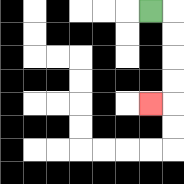{'start': '[6, 0]', 'end': '[6, 4]', 'path_directions': 'R,D,D,D,D,L', 'path_coordinates': '[[6, 0], [7, 0], [7, 1], [7, 2], [7, 3], [7, 4], [6, 4]]'}